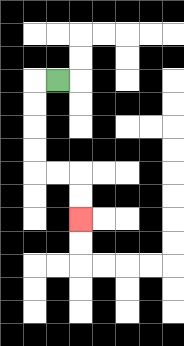{'start': '[2, 3]', 'end': '[3, 9]', 'path_directions': 'L,D,D,D,D,R,R,D,D', 'path_coordinates': '[[2, 3], [1, 3], [1, 4], [1, 5], [1, 6], [1, 7], [2, 7], [3, 7], [3, 8], [3, 9]]'}